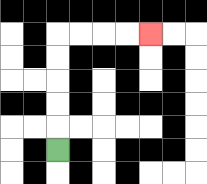{'start': '[2, 6]', 'end': '[6, 1]', 'path_directions': 'U,U,U,U,U,R,R,R,R', 'path_coordinates': '[[2, 6], [2, 5], [2, 4], [2, 3], [2, 2], [2, 1], [3, 1], [4, 1], [5, 1], [6, 1]]'}